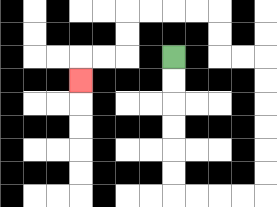{'start': '[7, 2]', 'end': '[3, 3]', 'path_directions': 'D,D,D,D,D,D,R,R,R,R,U,U,U,U,U,U,L,L,U,U,L,L,L,L,D,D,L,L,D', 'path_coordinates': '[[7, 2], [7, 3], [7, 4], [7, 5], [7, 6], [7, 7], [7, 8], [8, 8], [9, 8], [10, 8], [11, 8], [11, 7], [11, 6], [11, 5], [11, 4], [11, 3], [11, 2], [10, 2], [9, 2], [9, 1], [9, 0], [8, 0], [7, 0], [6, 0], [5, 0], [5, 1], [5, 2], [4, 2], [3, 2], [3, 3]]'}